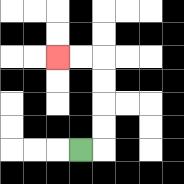{'start': '[3, 6]', 'end': '[2, 2]', 'path_directions': 'R,U,U,U,U,L,L', 'path_coordinates': '[[3, 6], [4, 6], [4, 5], [4, 4], [4, 3], [4, 2], [3, 2], [2, 2]]'}